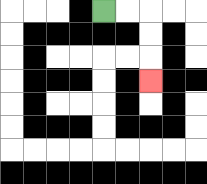{'start': '[4, 0]', 'end': '[6, 3]', 'path_directions': 'R,R,D,D,D', 'path_coordinates': '[[4, 0], [5, 0], [6, 0], [6, 1], [6, 2], [6, 3]]'}